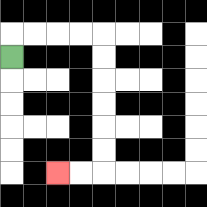{'start': '[0, 2]', 'end': '[2, 7]', 'path_directions': 'U,R,R,R,R,D,D,D,D,D,D,L,L', 'path_coordinates': '[[0, 2], [0, 1], [1, 1], [2, 1], [3, 1], [4, 1], [4, 2], [4, 3], [4, 4], [4, 5], [4, 6], [4, 7], [3, 7], [2, 7]]'}